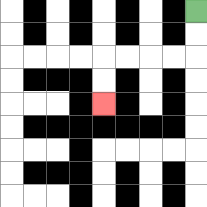{'start': '[8, 0]', 'end': '[4, 4]', 'path_directions': 'D,D,L,L,L,L,D,D', 'path_coordinates': '[[8, 0], [8, 1], [8, 2], [7, 2], [6, 2], [5, 2], [4, 2], [4, 3], [4, 4]]'}